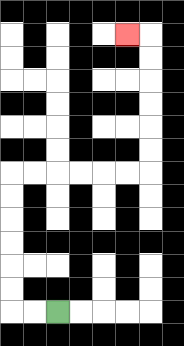{'start': '[2, 13]', 'end': '[5, 1]', 'path_directions': 'L,L,U,U,U,U,U,U,R,R,R,R,R,R,U,U,U,U,U,U,L', 'path_coordinates': '[[2, 13], [1, 13], [0, 13], [0, 12], [0, 11], [0, 10], [0, 9], [0, 8], [0, 7], [1, 7], [2, 7], [3, 7], [4, 7], [5, 7], [6, 7], [6, 6], [6, 5], [6, 4], [6, 3], [6, 2], [6, 1], [5, 1]]'}